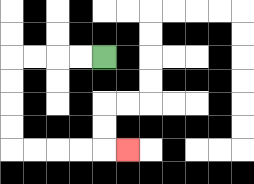{'start': '[4, 2]', 'end': '[5, 6]', 'path_directions': 'L,L,L,L,D,D,D,D,R,R,R,R,R', 'path_coordinates': '[[4, 2], [3, 2], [2, 2], [1, 2], [0, 2], [0, 3], [0, 4], [0, 5], [0, 6], [1, 6], [2, 6], [3, 6], [4, 6], [5, 6]]'}